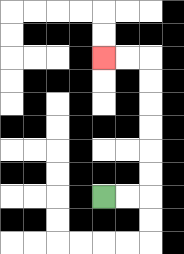{'start': '[4, 8]', 'end': '[4, 2]', 'path_directions': 'R,R,U,U,U,U,U,U,L,L', 'path_coordinates': '[[4, 8], [5, 8], [6, 8], [6, 7], [6, 6], [6, 5], [6, 4], [6, 3], [6, 2], [5, 2], [4, 2]]'}